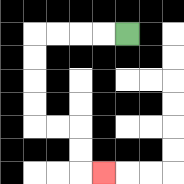{'start': '[5, 1]', 'end': '[4, 7]', 'path_directions': 'L,L,L,L,D,D,D,D,R,R,D,D,R', 'path_coordinates': '[[5, 1], [4, 1], [3, 1], [2, 1], [1, 1], [1, 2], [1, 3], [1, 4], [1, 5], [2, 5], [3, 5], [3, 6], [3, 7], [4, 7]]'}